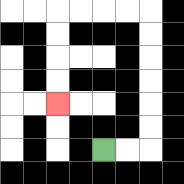{'start': '[4, 6]', 'end': '[2, 4]', 'path_directions': 'R,R,U,U,U,U,U,U,L,L,L,L,D,D,D,D', 'path_coordinates': '[[4, 6], [5, 6], [6, 6], [6, 5], [6, 4], [6, 3], [6, 2], [6, 1], [6, 0], [5, 0], [4, 0], [3, 0], [2, 0], [2, 1], [2, 2], [2, 3], [2, 4]]'}